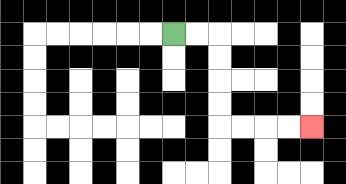{'start': '[7, 1]', 'end': '[13, 5]', 'path_directions': 'R,R,D,D,D,D,R,R,R,R', 'path_coordinates': '[[7, 1], [8, 1], [9, 1], [9, 2], [9, 3], [9, 4], [9, 5], [10, 5], [11, 5], [12, 5], [13, 5]]'}